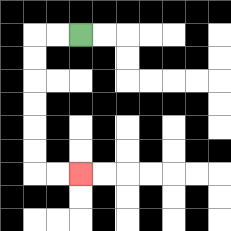{'start': '[3, 1]', 'end': '[3, 7]', 'path_directions': 'L,L,D,D,D,D,D,D,R,R', 'path_coordinates': '[[3, 1], [2, 1], [1, 1], [1, 2], [1, 3], [1, 4], [1, 5], [1, 6], [1, 7], [2, 7], [3, 7]]'}